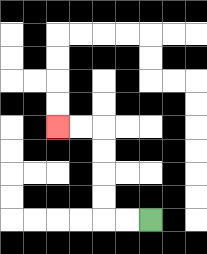{'start': '[6, 9]', 'end': '[2, 5]', 'path_directions': 'L,L,U,U,U,U,L,L', 'path_coordinates': '[[6, 9], [5, 9], [4, 9], [4, 8], [4, 7], [4, 6], [4, 5], [3, 5], [2, 5]]'}